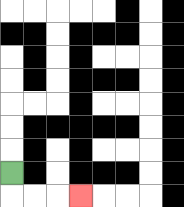{'start': '[0, 7]', 'end': '[3, 8]', 'path_directions': 'D,R,R,R', 'path_coordinates': '[[0, 7], [0, 8], [1, 8], [2, 8], [3, 8]]'}